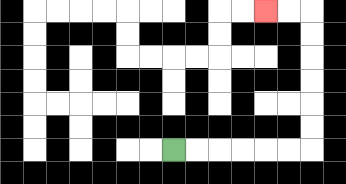{'start': '[7, 6]', 'end': '[11, 0]', 'path_directions': 'R,R,R,R,R,R,U,U,U,U,U,U,L,L', 'path_coordinates': '[[7, 6], [8, 6], [9, 6], [10, 6], [11, 6], [12, 6], [13, 6], [13, 5], [13, 4], [13, 3], [13, 2], [13, 1], [13, 0], [12, 0], [11, 0]]'}